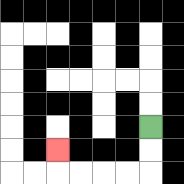{'start': '[6, 5]', 'end': '[2, 6]', 'path_directions': 'D,D,L,L,L,L,U', 'path_coordinates': '[[6, 5], [6, 6], [6, 7], [5, 7], [4, 7], [3, 7], [2, 7], [2, 6]]'}